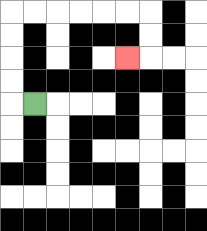{'start': '[1, 4]', 'end': '[5, 2]', 'path_directions': 'L,U,U,U,U,R,R,R,R,R,R,D,D,L', 'path_coordinates': '[[1, 4], [0, 4], [0, 3], [0, 2], [0, 1], [0, 0], [1, 0], [2, 0], [3, 0], [4, 0], [5, 0], [6, 0], [6, 1], [6, 2], [5, 2]]'}